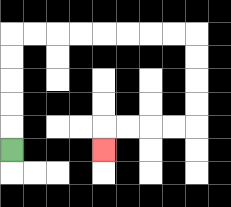{'start': '[0, 6]', 'end': '[4, 6]', 'path_directions': 'U,U,U,U,U,R,R,R,R,R,R,R,R,D,D,D,D,L,L,L,L,D', 'path_coordinates': '[[0, 6], [0, 5], [0, 4], [0, 3], [0, 2], [0, 1], [1, 1], [2, 1], [3, 1], [4, 1], [5, 1], [6, 1], [7, 1], [8, 1], [8, 2], [8, 3], [8, 4], [8, 5], [7, 5], [6, 5], [5, 5], [4, 5], [4, 6]]'}